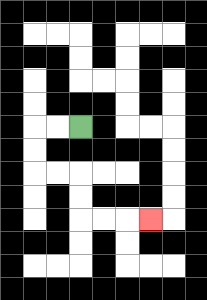{'start': '[3, 5]', 'end': '[6, 9]', 'path_directions': 'L,L,D,D,R,R,D,D,R,R,R', 'path_coordinates': '[[3, 5], [2, 5], [1, 5], [1, 6], [1, 7], [2, 7], [3, 7], [3, 8], [3, 9], [4, 9], [5, 9], [6, 9]]'}